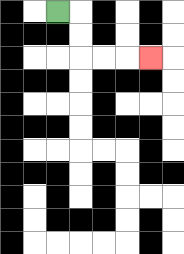{'start': '[2, 0]', 'end': '[6, 2]', 'path_directions': 'R,D,D,R,R,R', 'path_coordinates': '[[2, 0], [3, 0], [3, 1], [3, 2], [4, 2], [5, 2], [6, 2]]'}